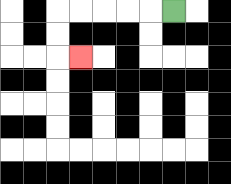{'start': '[7, 0]', 'end': '[3, 2]', 'path_directions': 'L,L,L,L,L,D,D,R', 'path_coordinates': '[[7, 0], [6, 0], [5, 0], [4, 0], [3, 0], [2, 0], [2, 1], [2, 2], [3, 2]]'}